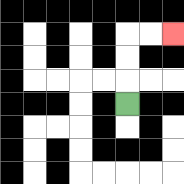{'start': '[5, 4]', 'end': '[7, 1]', 'path_directions': 'U,U,U,R,R', 'path_coordinates': '[[5, 4], [5, 3], [5, 2], [5, 1], [6, 1], [7, 1]]'}